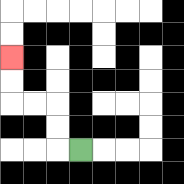{'start': '[3, 6]', 'end': '[0, 2]', 'path_directions': 'L,U,U,L,L,U,U', 'path_coordinates': '[[3, 6], [2, 6], [2, 5], [2, 4], [1, 4], [0, 4], [0, 3], [0, 2]]'}